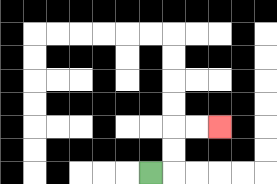{'start': '[6, 7]', 'end': '[9, 5]', 'path_directions': 'R,U,U,R,R', 'path_coordinates': '[[6, 7], [7, 7], [7, 6], [7, 5], [8, 5], [9, 5]]'}